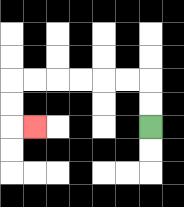{'start': '[6, 5]', 'end': '[1, 5]', 'path_directions': 'U,U,L,L,L,L,L,L,D,D,R', 'path_coordinates': '[[6, 5], [6, 4], [6, 3], [5, 3], [4, 3], [3, 3], [2, 3], [1, 3], [0, 3], [0, 4], [0, 5], [1, 5]]'}